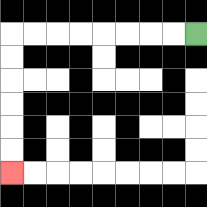{'start': '[8, 1]', 'end': '[0, 7]', 'path_directions': 'L,L,L,L,L,L,L,L,D,D,D,D,D,D', 'path_coordinates': '[[8, 1], [7, 1], [6, 1], [5, 1], [4, 1], [3, 1], [2, 1], [1, 1], [0, 1], [0, 2], [0, 3], [0, 4], [0, 5], [0, 6], [0, 7]]'}